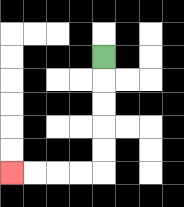{'start': '[4, 2]', 'end': '[0, 7]', 'path_directions': 'D,D,D,D,D,L,L,L,L', 'path_coordinates': '[[4, 2], [4, 3], [4, 4], [4, 5], [4, 6], [4, 7], [3, 7], [2, 7], [1, 7], [0, 7]]'}